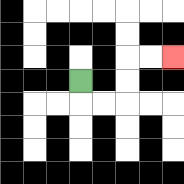{'start': '[3, 3]', 'end': '[7, 2]', 'path_directions': 'D,R,R,U,U,R,R', 'path_coordinates': '[[3, 3], [3, 4], [4, 4], [5, 4], [5, 3], [5, 2], [6, 2], [7, 2]]'}